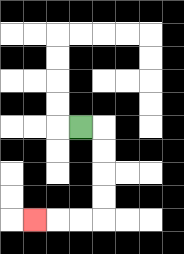{'start': '[3, 5]', 'end': '[1, 9]', 'path_directions': 'R,D,D,D,D,L,L,L', 'path_coordinates': '[[3, 5], [4, 5], [4, 6], [4, 7], [4, 8], [4, 9], [3, 9], [2, 9], [1, 9]]'}